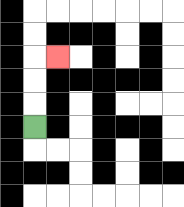{'start': '[1, 5]', 'end': '[2, 2]', 'path_directions': 'U,U,U,R', 'path_coordinates': '[[1, 5], [1, 4], [1, 3], [1, 2], [2, 2]]'}